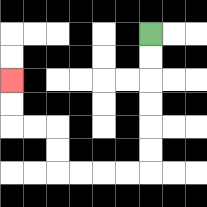{'start': '[6, 1]', 'end': '[0, 3]', 'path_directions': 'D,D,D,D,D,D,L,L,L,L,U,U,L,L,U,U', 'path_coordinates': '[[6, 1], [6, 2], [6, 3], [6, 4], [6, 5], [6, 6], [6, 7], [5, 7], [4, 7], [3, 7], [2, 7], [2, 6], [2, 5], [1, 5], [0, 5], [0, 4], [0, 3]]'}